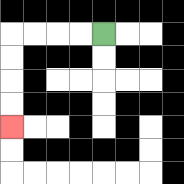{'start': '[4, 1]', 'end': '[0, 5]', 'path_directions': 'L,L,L,L,D,D,D,D', 'path_coordinates': '[[4, 1], [3, 1], [2, 1], [1, 1], [0, 1], [0, 2], [0, 3], [0, 4], [0, 5]]'}